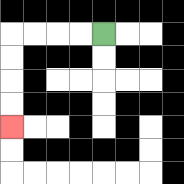{'start': '[4, 1]', 'end': '[0, 5]', 'path_directions': 'L,L,L,L,D,D,D,D', 'path_coordinates': '[[4, 1], [3, 1], [2, 1], [1, 1], [0, 1], [0, 2], [0, 3], [0, 4], [0, 5]]'}